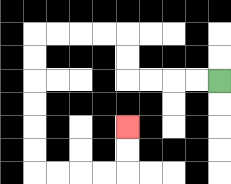{'start': '[9, 3]', 'end': '[5, 5]', 'path_directions': 'L,L,L,L,U,U,L,L,L,L,D,D,D,D,D,D,R,R,R,R,U,U', 'path_coordinates': '[[9, 3], [8, 3], [7, 3], [6, 3], [5, 3], [5, 2], [5, 1], [4, 1], [3, 1], [2, 1], [1, 1], [1, 2], [1, 3], [1, 4], [1, 5], [1, 6], [1, 7], [2, 7], [3, 7], [4, 7], [5, 7], [5, 6], [5, 5]]'}